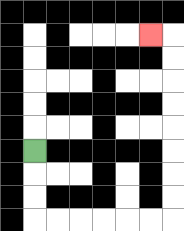{'start': '[1, 6]', 'end': '[6, 1]', 'path_directions': 'D,D,D,R,R,R,R,R,R,U,U,U,U,U,U,U,U,L', 'path_coordinates': '[[1, 6], [1, 7], [1, 8], [1, 9], [2, 9], [3, 9], [4, 9], [5, 9], [6, 9], [7, 9], [7, 8], [7, 7], [7, 6], [7, 5], [7, 4], [7, 3], [7, 2], [7, 1], [6, 1]]'}